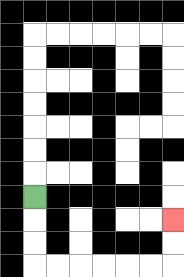{'start': '[1, 8]', 'end': '[7, 9]', 'path_directions': 'D,D,D,R,R,R,R,R,R,U,U', 'path_coordinates': '[[1, 8], [1, 9], [1, 10], [1, 11], [2, 11], [3, 11], [4, 11], [5, 11], [6, 11], [7, 11], [7, 10], [7, 9]]'}